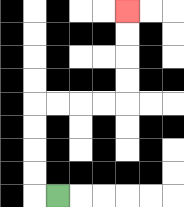{'start': '[2, 8]', 'end': '[5, 0]', 'path_directions': 'L,U,U,U,U,R,R,R,R,U,U,U,U', 'path_coordinates': '[[2, 8], [1, 8], [1, 7], [1, 6], [1, 5], [1, 4], [2, 4], [3, 4], [4, 4], [5, 4], [5, 3], [5, 2], [5, 1], [5, 0]]'}